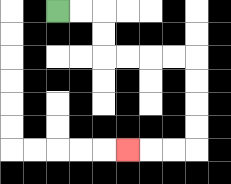{'start': '[2, 0]', 'end': '[5, 6]', 'path_directions': 'R,R,D,D,R,R,R,R,D,D,D,D,L,L,L', 'path_coordinates': '[[2, 0], [3, 0], [4, 0], [4, 1], [4, 2], [5, 2], [6, 2], [7, 2], [8, 2], [8, 3], [8, 4], [8, 5], [8, 6], [7, 6], [6, 6], [5, 6]]'}